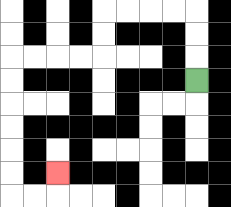{'start': '[8, 3]', 'end': '[2, 7]', 'path_directions': 'U,U,U,L,L,L,L,D,D,L,L,L,L,D,D,D,D,D,D,R,R,U', 'path_coordinates': '[[8, 3], [8, 2], [8, 1], [8, 0], [7, 0], [6, 0], [5, 0], [4, 0], [4, 1], [4, 2], [3, 2], [2, 2], [1, 2], [0, 2], [0, 3], [0, 4], [0, 5], [0, 6], [0, 7], [0, 8], [1, 8], [2, 8], [2, 7]]'}